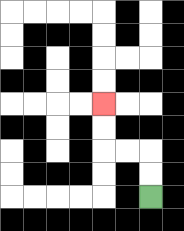{'start': '[6, 8]', 'end': '[4, 4]', 'path_directions': 'U,U,L,L,U,U', 'path_coordinates': '[[6, 8], [6, 7], [6, 6], [5, 6], [4, 6], [4, 5], [4, 4]]'}